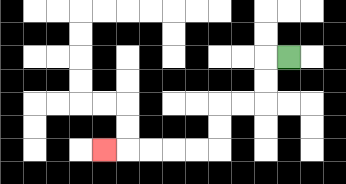{'start': '[12, 2]', 'end': '[4, 6]', 'path_directions': 'L,D,D,L,L,D,D,L,L,L,L,L', 'path_coordinates': '[[12, 2], [11, 2], [11, 3], [11, 4], [10, 4], [9, 4], [9, 5], [9, 6], [8, 6], [7, 6], [6, 6], [5, 6], [4, 6]]'}